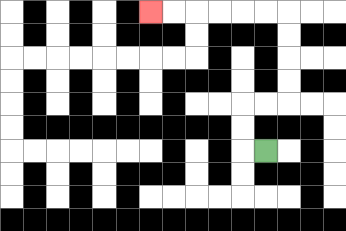{'start': '[11, 6]', 'end': '[6, 0]', 'path_directions': 'L,U,U,R,R,U,U,U,U,L,L,L,L,L,L', 'path_coordinates': '[[11, 6], [10, 6], [10, 5], [10, 4], [11, 4], [12, 4], [12, 3], [12, 2], [12, 1], [12, 0], [11, 0], [10, 0], [9, 0], [8, 0], [7, 0], [6, 0]]'}